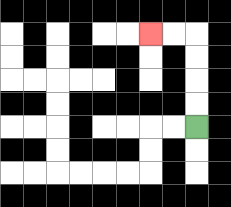{'start': '[8, 5]', 'end': '[6, 1]', 'path_directions': 'U,U,U,U,L,L', 'path_coordinates': '[[8, 5], [8, 4], [8, 3], [8, 2], [8, 1], [7, 1], [6, 1]]'}